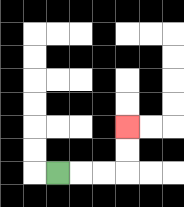{'start': '[2, 7]', 'end': '[5, 5]', 'path_directions': 'R,R,R,U,U', 'path_coordinates': '[[2, 7], [3, 7], [4, 7], [5, 7], [5, 6], [5, 5]]'}